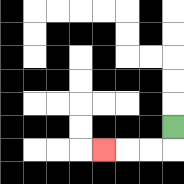{'start': '[7, 5]', 'end': '[4, 6]', 'path_directions': 'D,L,L,L', 'path_coordinates': '[[7, 5], [7, 6], [6, 6], [5, 6], [4, 6]]'}